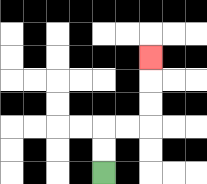{'start': '[4, 7]', 'end': '[6, 2]', 'path_directions': 'U,U,R,R,U,U,U', 'path_coordinates': '[[4, 7], [4, 6], [4, 5], [5, 5], [6, 5], [6, 4], [6, 3], [6, 2]]'}